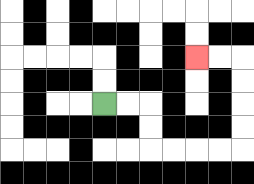{'start': '[4, 4]', 'end': '[8, 2]', 'path_directions': 'R,R,D,D,R,R,R,R,U,U,U,U,L,L', 'path_coordinates': '[[4, 4], [5, 4], [6, 4], [6, 5], [6, 6], [7, 6], [8, 6], [9, 6], [10, 6], [10, 5], [10, 4], [10, 3], [10, 2], [9, 2], [8, 2]]'}